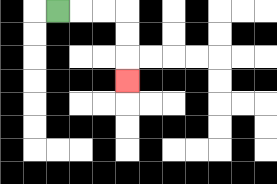{'start': '[2, 0]', 'end': '[5, 3]', 'path_directions': 'R,R,R,D,D,D', 'path_coordinates': '[[2, 0], [3, 0], [4, 0], [5, 0], [5, 1], [5, 2], [5, 3]]'}